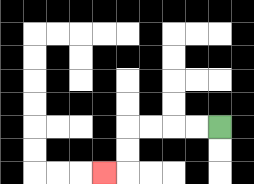{'start': '[9, 5]', 'end': '[4, 7]', 'path_directions': 'L,L,L,L,D,D,L', 'path_coordinates': '[[9, 5], [8, 5], [7, 5], [6, 5], [5, 5], [5, 6], [5, 7], [4, 7]]'}